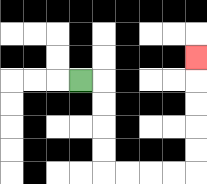{'start': '[3, 3]', 'end': '[8, 2]', 'path_directions': 'R,D,D,D,D,R,R,R,R,U,U,U,U,U', 'path_coordinates': '[[3, 3], [4, 3], [4, 4], [4, 5], [4, 6], [4, 7], [5, 7], [6, 7], [7, 7], [8, 7], [8, 6], [8, 5], [8, 4], [8, 3], [8, 2]]'}